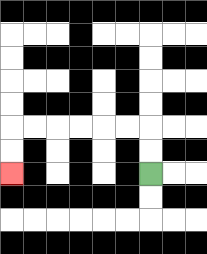{'start': '[6, 7]', 'end': '[0, 7]', 'path_directions': 'U,U,L,L,L,L,L,L,D,D', 'path_coordinates': '[[6, 7], [6, 6], [6, 5], [5, 5], [4, 5], [3, 5], [2, 5], [1, 5], [0, 5], [0, 6], [0, 7]]'}